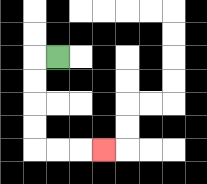{'start': '[2, 2]', 'end': '[4, 6]', 'path_directions': 'L,D,D,D,D,R,R,R', 'path_coordinates': '[[2, 2], [1, 2], [1, 3], [1, 4], [1, 5], [1, 6], [2, 6], [3, 6], [4, 6]]'}